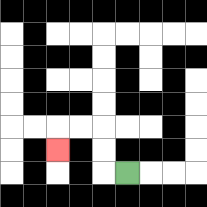{'start': '[5, 7]', 'end': '[2, 6]', 'path_directions': 'L,U,U,L,L,D', 'path_coordinates': '[[5, 7], [4, 7], [4, 6], [4, 5], [3, 5], [2, 5], [2, 6]]'}